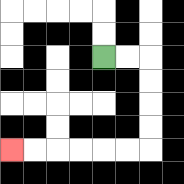{'start': '[4, 2]', 'end': '[0, 6]', 'path_directions': 'R,R,D,D,D,D,L,L,L,L,L,L', 'path_coordinates': '[[4, 2], [5, 2], [6, 2], [6, 3], [6, 4], [6, 5], [6, 6], [5, 6], [4, 6], [3, 6], [2, 6], [1, 6], [0, 6]]'}